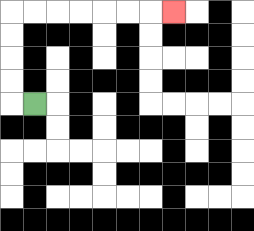{'start': '[1, 4]', 'end': '[7, 0]', 'path_directions': 'L,U,U,U,U,R,R,R,R,R,R,R', 'path_coordinates': '[[1, 4], [0, 4], [0, 3], [0, 2], [0, 1], [0, 0], [1, 0], [2, 0], [3, 0], [4, 0], [5, 0], [6, 0], [7, 0]]'}